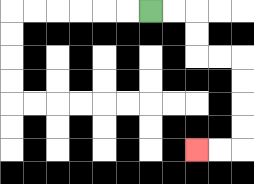{'start': '[6, 0]', 'end': '[8, 6]', 'path_directions': 'R,R,D,D,R,R,D,D,D,D,L,L', 'path_coordinates': '[[6, 0], [7, 0], [8, 0], [8, 1], [8, 2], [9, 2], [10, 2], [10, 3], [10, 4], [10, 5], [10, 6], [9, 6], [8, 6]]'}